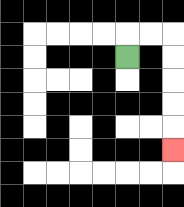{'start': '[5, 2]', 'end': '[7, 6]', 'path_directions': 'U,R,R,D,D,D,D,D', 'path_coordinates': '[[5, 2], [5, 1], [6, 1], [7, 1], [7, 2], [7, 3], [7, 4], [7, 5], [7, 6]]'}